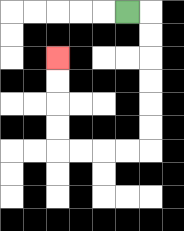{'start': '[5, 0]', 'end': '[2, 2]', 'path_directions': 'R,D,D,D,D,D,D,L,L,L,L,U,U,U,U', 'path_coordinates': '[[5, 0], [6, 0], [6, 1], [6, 2], [6, 3], [6, 4], [6, 5], [6, 6], [5, 6], [4, 6], [3, 6], [2, 6], [2, 5], [2, 4], [2, 3], [2, 2]]'}